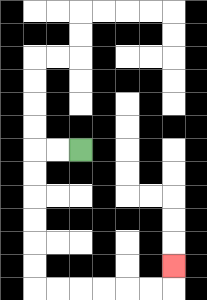{'start': '[3, 6]', 'end': '[7, 11]', 'path_directions': 'L,L,D,D,D,D,D,D,R,R,R,R,R,R,U', 'path_coordinates': '[[3, 6], [2, 6], [1, 6], [1, 7], [1, 8], [1, 9], [1, 10], [1, 11], [1, 12], [2, 12], [3, 12], [4, 12], [5, 12], [6, 12], [7, 12], [7, 11]]'}